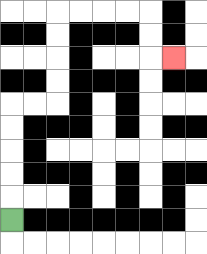{'start': '[0, 9]', 'end': '[7, 2]', 'path_directions': 'U,U,U,U,U,R,R,U,U,U,U,R,R,R,R,D,D,R', 'path_coordinates': '[[0, 9], [0, 8], [0, 7], [0, 6], [0, 5], [0, 4], [1, 4], [2, 4], [2, 3], [2, 2], [2, 1], [2, 0], [3, 0], [4, 0], [5, 0], [6, 0], [6, 1], [6, 2], [7, 2]]'}